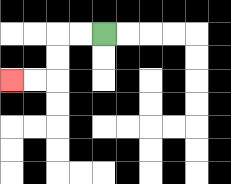{'start': '[4, 1]', 'end': '[0, 3]', 'path_directions': 'L,L,D,D,L,L', 'path_coordinates': '[[4, 1], [3, 1], [2, 1], [2, 2], [2, 3], [1, 3], [0, 3]]'}